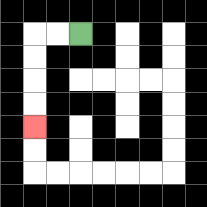{'start': '[3, 1]', 'end': '[1, 5]', 'path_directions': 'L,L,D,D,D,D', 'path_coordinates': '[[3, 1], [2, 1], [1, 1], [1, 2], [1, 3], [1, 4], [1, 5]]'}